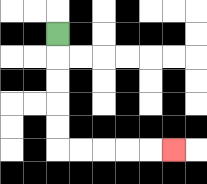{'start': '[2, 1]', 'end': '[7, 6]', 'path_directions': 'D,D,D,D,D,R,R,R,R,R', 'path_coordinates': '[[2, 1], [2, 2], [2, 3], [2, 4], [2, 5], [2, 6], [3, 6], [4, 6], [5, 6], [6, 6], [7, 6]]'}